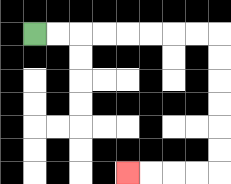{'start': '[1, 1]', 'end': '[5, 7]', 'path_directions': 'R,R,R,R,R,R,R,R,D,D,D,D,D,D,L,L,L,L', 'path_coordinates': '[[1, 1], [2, 1], [3, 1], [4, 1], [5, 1], [6, 1], [7, 1], [8, 1], [9, 1], [9, 2], [9, 3], [9, 4], [9, 5], [9, 6], [9, 7], [8, 7], [7, 7], [6, 7], [5, 7]]'}